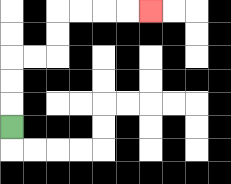{'start': '[0, 5]', 'end': '[6, 0]', 'path_directions': 'U,U,U,R,R,U,U,R,R,R,R', 'path_coordinates': '[[0, 5], [0, 4], [0, 3], [0, 2], [1, 2], [2, 2], [2, 1], [2, 0], [3, 0], [4, 0], [5, 0], [6, 0]]'}